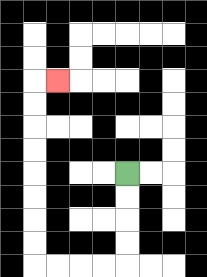{'start': '[5, 7]', 'end': '[2, 3]', 'path_directions': 'D,D,D,D,L,L,L,L,U,U,U,U,U,U,U,U,R', 'path_coordinates': '[[5, 7], [5, 8], [5, 9], [5, 10], [5, 11], [4, 11], [3, 11], [2, 11], [1, 11], [1, 10], [1, 9], [1, 8], [1, 7], [1, 6], [1, 5], [1, 4], [1, 3], [2, 3]]'}